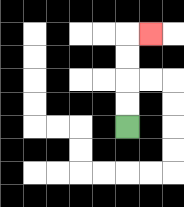{'start': '[5, 5]', 'end': '[6, 1]', 'path_directions': 'U,U,U,U,R', 'path_coordinates': '[[5, 5], [5, 4], [5, 3], [5, 2], [5, 1], [6, 1]]'}